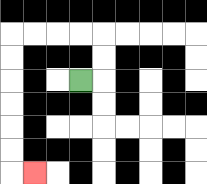{'start': '[3, 3]', 'end': '[1, 7]', 'path_directions': 'R,U,U,L,L,L,L,D,D,D,D,D,D,R', 'path_coordinates': '[[3, 3], [4, 3], [4, 2], [4, 1], [3, 1], [2, 1], [1, 1], [0, 1], [0, 2], [0, 3], [0, 4], [0, 5], [0, 6], [0, 7], [1, 7]]'}